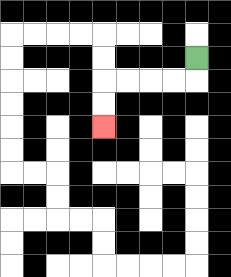{'start': '[8, 2]', 'end': '[4, 5]', 'path_directions': 'D,L,L,L,L,D,D', 'path_coordinates': '[[8, 2], [8, 3], [7, 3], [6, 3], [5, 3], [4, 3], [4, 4], [4, 5]]'}